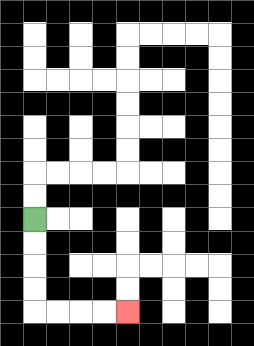{'start': '[1, 9]', 'end': '[5, 13]', 'path_directions': 'D,D,D,D,R,R,R,R', 'path_coordinates': '[[1, 9], [1, 10], [1, 11], [1, 12], [1, 13], [2, 13], [3, 13], [4, 13], [5, 13]]'}